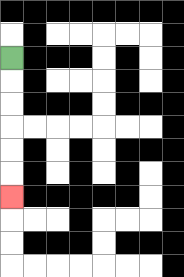{'start': '[0, 2]', 'end': '[0, 8]', 'path_directions': 'D,D,D,D,D,D', 'path_coordinates': '[[0, 2], [0, 3], [0, 4], [0, 5], [0, 6], [0, 7], [0, 8]]'}